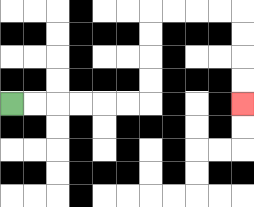{'start': '[0, 4]', 'end': '[10, 4]', 'path_directions': 'R,R,R,R,R,R,U,U,U,U,R,R,R,R,D,D,D,D', 'path_coordinates': '[[0, 4], [1, 4], [2, 4], [3, 4], [4, 4], [5, 4], [6, 4], [6, 3], [6, 2], [6, 1], [6, 0], [7, 0], [8, 0], [9, 0], [10, 0], [10, 1], [10, 2], [10, 3], [10, 4]]'}